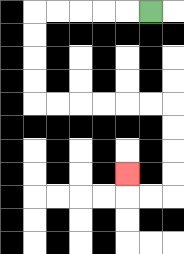{'start': '[6, 0]', 'end': '[5, 7]', 'path_directions': 'L,L,L,L,L,D,D,D,D,R,R,R,R,R,R,D,D,D,D,L,L,U', 'path_coordinates': '[[6, 0], [5, 0], [4, 0], [3, 0], [2, 0], [1, 0], [1, 1], [1, 2], [1, 3], [1, 4], [2, 4], [3, 4], [4, 4], [5, 4], [6, 4], [7, 4], [7, 5], [7, 6], [7, 7], [7, 8], [6, 8], [5, 8], [5, 7]]'}